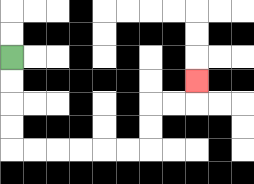{'start': '[0, 2]', 'end': '[8, 3]', 'path_directions': 'D,D,D,D,R,R,R,R,R,R,U,U,R,R,U', 'path_coordinates': '[[0, 2], [0, 3], [0, 4], [0, 5], [0, 6], [1, 6], [2, 6], [3, 6], [4, 6], [5, 6], [6, 6], [6, 5], [6, 4], [7, 4], [8, 4], [8, 3]]'}